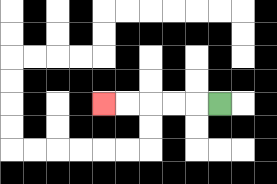{'start': '[9, 4]', 'end': '[4, 4]', 'path_directions': 'L,L,L,L,L', 'path_coordinates': '[[9, 4], [8, 4], [7, 4], [6, 4], [5, 4], [4, 4]]'}